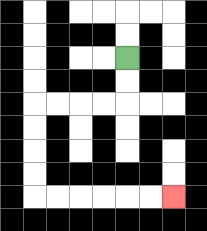{'start': '[5, 2]', 'end': '[7, 8]', 'path_directions': 'D,D,L,L,L,L,D,D,D,D,R,R,R,R,R,R', 'path_coordinates': '[[5, 2], [5, 3], [5, 4], [4, 4], [3, 4], [2, 4], [1, 4], [1, 5], [1, 6], [1, 7], [1, 8], [2, 8], [3, 8], [4, 8], [5, 8], [6, 8], [7, 8]]'}